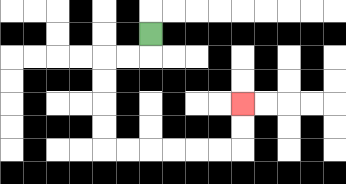{'start': '[6, 1]', 'end': '[10, 4]', 'path_directions': 'D,L,L,D,D,D,D,R,R,R,R,R,R,U,U', 'path_coordinates': '[[6, 1], [6, 2], [5, 2], [4, 2], [4, 3], [4, 4], [4, 5], [4, 6], [5, 6], [6, 6], [7, 6], [8, 6], [9, 6], [10, 6], [10, 5], [10, 4]]'}